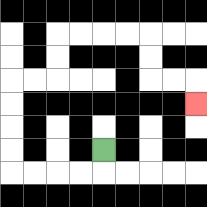{'start': '[4, 6]', 'end': '[8, 4]', 'path_directions': 'D,L,L,L,L,U,U,U,U,R,R,U,U,R,R,R,R,D,D,R,R,D', 'path_coordinates': '[[4, 6], [4, 7], [3, 7], [2, 7], [1, 7], [0, 7], [0, 6], [0, 5], [0, 4], [0, 3], [1, 3], [2, 3], [2, 2], [2, 1], [3, 1], [4, 1], [5, 1], [6, 1], [6, 2], [6, 3], [7, 3], [8, 3], [8, 4]]'}